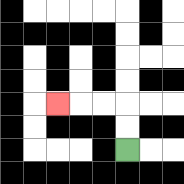{'start': '[5, 6]', 'end': '[2, 4]', 'path_directions': 'U,U,L,L,L', 'path_coordinates': '[[5, 6], [5, 5], [5, 4], [4, 4], [3, 4], [2, 4]]'}